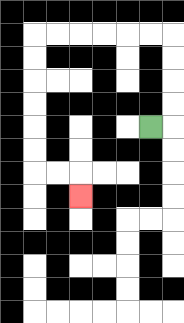{'start': '[6, 5]', 'end': '[3, 8]', 'path_directions': 'R,U,U,U,U,L,L,L,L,L,L,D,D,D,D,D,D,R,R,D', 'path_coordinates': '[[6, 5], [7, 5], [7, 4], [7, 3], [7, 2], [7, 1], [6, 1], [5, 1], [4, 1], [3, 1], [2, 1], [1, 1], [1, 2], [1, 3], [1, 4], [1, 5], [1, 6], [1, 7], [2, 7], [3, 7], [3, 8]]'}